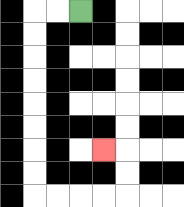{'start': '[3, 0]', 'end': '[4, 6]', 'path_directions': 'L,L,D,D,D,D,D,D,D,D,R,R,R,R,U,U,L', 'path_coordinates': '[[3, 0], [2, 0], [1, 0], [1, 1], [1, 2], [1, 3], [1, 4], [1, 5], [1, 6], [1, 7], [1, 8], [2, 8], [3, 8], [4, 8], [5, 8], [5, 7], [5, 6], [4, 6]]'}